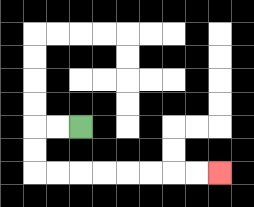{'start': '[3, 5]', 'end': '[9, 7]', 'path_directions': 'L,L,D,D,R,R,R,R,R,R,R,R', 'path_coordinates': '[[3, 5], [2, 5], [1, 5], [1, 6], [1, 7], [2, 7], [3, 7], [4, 7], [5, 7], [6, 7], [7, 7], [8, 7], [9, 7]]'}